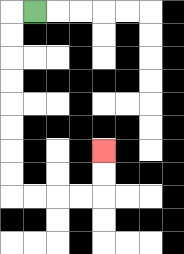{'start': '[1, 0]', 'end': '[4, 6]', 'path_directions': 'L,D,D,D,D,D,D,D,D,R,R,R,R,U,U', 'path_coordinates': '[[1, 0], [0, 0], [0, 1], [0, 2], [0, 3], [0, 4], [0, 5], [0, 6], [0, 7], [0, 8], [1, 8], [2, 8], [3, 8], [4, 8], [4, 7], [4, 6]]'}